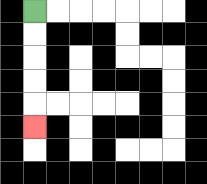{'start': '[1, 0]', 'end': '[1, 5]', 'path_directions': 'D,D,D,D,D', 'path_coordinates': '[[1, 0], [1, 1], [1, 2], [1, 3], [1, 4], [1, 5]]'}